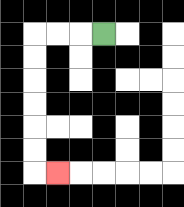{'start': '[4, 1]', 'end': '[2, 7]', 'path_directions': 'L,L,L,D,D,D,D,D,D,R', 'path_coordinates': '[[4, 1], [3, 1], [2, 1], [1, 1], [1, 2], [1, 3], [1, 4], [1, 5], [1, 6], [1, 7], [2, 7]]'}